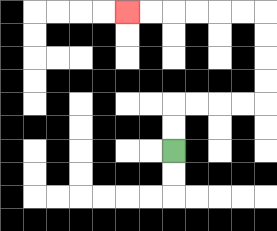{'start': '[7, 6]', 'end': '[5, 0]', 'path_directions': 'U,U,R,R,R,R,U,U,U,U,L,L,L,L,L,L', 'path_coordinates': '[[7, 6], [7, 5], [7, 4], [8, 4], [9, 4], [10, 4], [11, 4], [11, 3], [11, 2], [11, 1], [11, 0], [10, 0], [9, 0], [8, 0], [7, 0], [6, 0], [5, 0]]'}